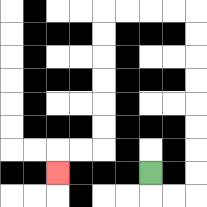{'start': '[6, 7]', 'end': '[2, 7]', 'path_directions': 'D,R,R,U,U,U,U,U,U,U,U,L,L,L,L,D,D,D,D,D,D,L,L,D', 'path_coordinates': '[[6, 7], [6, 8], [7, 8], [8, 8], [8, 7], [8, 6], [8, 5], [8, 4], [8, 3], [8, 2], [8, 1], [8, 0], [7, 0], [6, 0], [5, 0], [4, 0], [4, 1], [4, 2], [4, 3], [4, 4], [4, 5], [4, 6], [3, 6], [2, 6], [2, 7]]'}